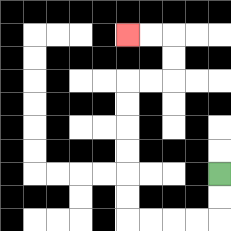{'start': '[9, 7]', 'end': '[5, 1]', 'path_directions': 'D,D,L,L,L,L,U,U,U,U,U,U,R,R,U,U,L,L', 'path_coordinates': '[[9, 7], [9, 8], [9, 9], [8, 9], [7, 9], [6, 9], [5, 9], [5, 8], [5, 7], [5, 6], [5, 5], [5, 4], [5, 3], [6, 3], [7, 3], [7, 2], [7, 1], [6, 1], [5, 1]]'}